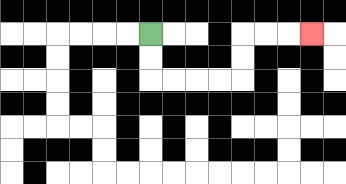{'start': '[6, 1]', 'end': '[13, 1]', 'path_directions': 'D,D,R,R,R,R,U,U,R,R,R', 'path_coordinates': '[[6, 1], [6, 2], [6, 3], [7, 3], [8, 3], [9, 3], [10, 3], [10, 2], [10, 1], [11, 1], [12, 1], [13, 1]]'}